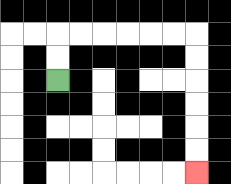{'start': '[2, 3]', 'end': '[8, 7]', 'path_directions': 'U,U,R,R,R,R,R,R,D,D,D,D,D,D', 'path_coordinates': '[[2, 3], [2, 2], [2, 1], [3, 1], [4, 1], [5, 1], [6, 1], [7, 1], [8, 1], [8, 2], [8, 3], [8, 4], [8, 5], [8, 6], [8, 7]]'}